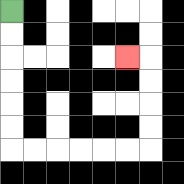{'start': '[0, 0]', 'end': '[5, 2]', 'path_directions': 'D,D,D,D,D,D,R,R,R,R,R,R,U,U,U,U,L', 'path_coordinates': '[[0, 0], [0, 1], [0, 2], [0, 3], [0, 4], [0, 5], [0, 6], [1, 6], [2, 6], [3, 6], [4, 6], [5, 6], [6, 6], [6, 5], [6, 4], [6, 3], [6, 2], [5, 2]]'}